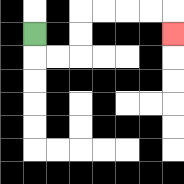{'start': '[1, 1]', 'end': '[7, 1]', 'path_directions': 'D,R,R,U,U,R,R,R,R,D', 'path_coordinates': '[[1, 1], [1, 2], [2, 2], [3, 2], [3, 1], [3, 0], [4, 0], [5, 0], [6, 0], [7, 0], [7, 1]]'}